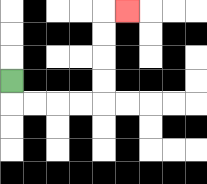{'start': '[0, 3]', 'end': '[5, 0]', 'path_directions': 'D,R,R,R,R,U,U,U,U,R', 'path_coordinates': '[[0, 3], [0, 4], [1, 4], [2, 4], [3, 4], [4, 4], [4, 3], [4, 2], [4, 1], [4, 0], [5, 0]]'}